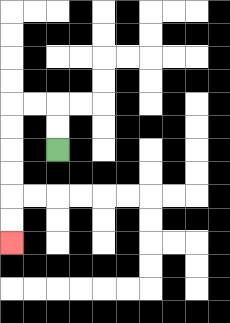{'start': '[2, 6]', 'end': '[0, 10]', 'path_directions': 'U,U,L,L,D,D,D,D,D,D', 'path_coordinates': '[[2, 6], [2, 5], [2, 4], [1, 4], [0, 4], [0, 5], [0, 6], [0, 7], [0, 8], [0, 9], [0, 10]]'}